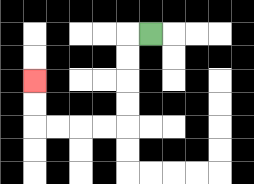{'start': '[6, 1]', 'end': '[1, 3]', 'path_directions': 'L,D,D,D,D,L,L,L,L,U,U', 'path_coordinates': '[[6, 1], [5, 1], [5, 2], [5, 3], [5, 4], [5, 5], [4, 5], [3, 5], [2, 5], [1, 5], [1, 4], [1, 3]]'}